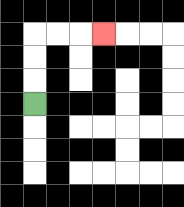{'start': '[1, 4]', 'end': '[4, 1]', 'path_directions': 'U,U,U,R,R,R', 'path_coordinates': '[[1, 4], [1, 3], [1, 2], [1, 1], [2, 1], [3, 1], [4, 1]]'}